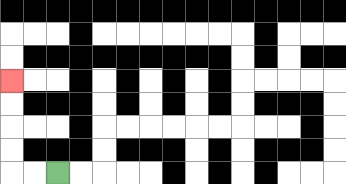{'start': '[2, 7]', 'end': '[0, 3]', 'path_directions': 'L,L,U,U,U,U', 'path_coordinates': '[[2, 7], [1, 7], [0, 7], [0, 6], [0, 5], [0, 4], [0, 3]]'}